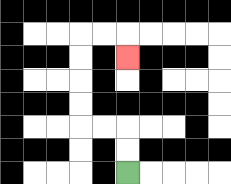{'start': '[5, 7]', 'end': '[5, 2]', 'path_directions': 'U,U,L,L,U,U,U,U,R,R,D', 'path_coordinates': '[[5, 7], [5, 6], [5, 5], [4, 5], [3, 5], [3, 4], [3, 3], [3, 2], [3, 1], [4, 1], [5, 1], [5, 2]]'}